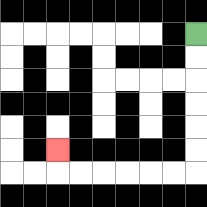{'start': '[8, 1]', 'end': '[2, 6]', 'path_directions': 'D,D,D,D,D,D,L,L,L,L,L,L,U', 'path_coordinates': '[[8, 1], [8, 2], [8, 3], [8, 4], [8, 5], [8, 6], [8, 7], [7, 7], [6, 7], [5, 7], [4, 7], [3, 7], [2, 7], [2, 6]]'}